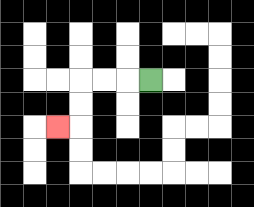{'start': '[6, 3]', 'end': '[2, 5]', 'path_directions': 'L,L,L,D,D,L', 'path_coordinates': '[[6, 3], [5, 3], [4, 3], [3, 3], [3, 4], [3, 5], [2, 5]]'}